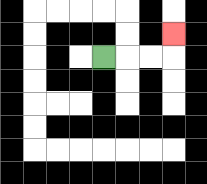{'start': '[4, 2]', 'end': '[7, 1]', 'path_directions': 'R,R,R,U', 'path_coordinates': '[[4, 2], [5, 2], [6, 2], [7, 2], [7, 1]]'}